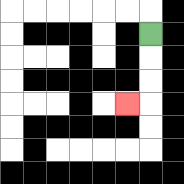{'start': '[6, 1]', 'end': '[5, 4]', 'path_directions': 'D,D,D,L', 'path_coordinates': '[[6, 1], [6, 2], [6, 3], [6, 4], [5, 4]]'}